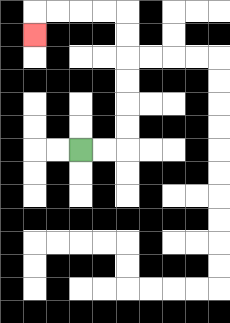{'start': '[3, 6]', 'end': '[1, 1]', 'path_directions': 'R,R,U,U,U,U,U,U,L,L,L,L,D', 'path_coordinates': '[[3, 6], [4, 6], [5, 6], [5, 5], [5, 4], [5, 3], [5, 2], [5, 1], [5, 0], [4, 0], [3, 0], [2, 0], [1, 0], [1, 1]]'}